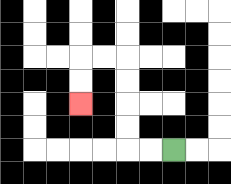{'start': '[7, 6]', 'end': '[3, 4]', 'path_directions': 'L,L,U,U,U,U,L,L,D,D', 'path_coordinates': '[[7, 6], [6, 6], [5, 6], [5, 5], [5, 4], [5, 3], [5, 2], [4, 2], [3, 2], [3, 3], [3, 4]]'}